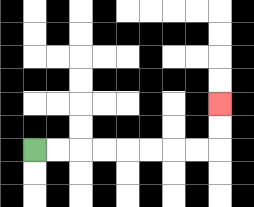{'start': '[1, 6]', 'end': '[9, 4]', 'path_directions': 'R,R,R,R,R,R,R,R,U,U', 'path_coordinates': '[[1, 6], [2, 6], [3, 6], [4, 6], [5, 6], [6, 6], [7, 6], [8, 6], [9, 6], [9, 5], [9, 4]]'}